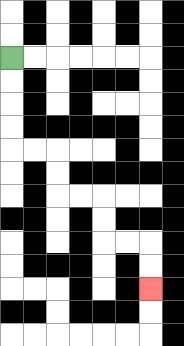{'start': '[0, 2]', 'end': '[6, 12]', 'path_directions': 'D,D,D,D,R,R,D,D,R,R,D,D,R,R,D,D', 'path_coordinates': '[[0, 2], [0, 3], [0, 4], [0, 5], [0, 6], [1, 6], [2, 6], [2, 7], [2, 8], [3, 8], [4, 8], [4, 9], [4, 10], [5, 10], [6, 10], [6, 11], [6, 12]]'}